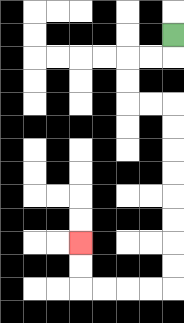{'start': '[7, 1]', 'end': '[3, 10]', 'path_directions': 'D,L,L,D,D,R,R,D,D,D,D,D,D,D,D,L,L,L,L,U,U', 'path_coordinates': '[[7, 1], [7, 2], [6, 2], [5, 2], [5, 3], [5, 4], [6, 4], [7, 4], [7, 5], [7, 6], [7, 7], [7, 8], [7, 9], [7, 10], [7, 11], [7, 12], [6, 12], [5, 12], [4, 12], [3, 12], [3, 11], [3, 10]]'}